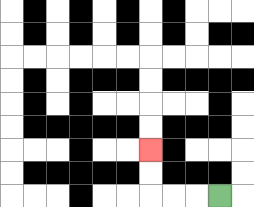{'start': '[9, 8]', 'end': '[6, 6]', 'path_directions': 'L,L,L,U,U', 'path_coordinates': '[[9, 8], [8, 8], [7, 8], [6, 8], [6, 7], [6, 6]]'}